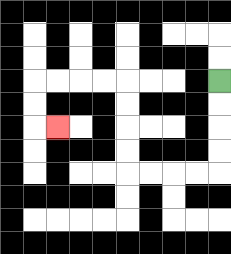{'start': '[9, 3]', 'end': '[2, 5]', 'path_directions': 'D,D,D,D,L,L,L,L,U,U,U,U,L,L,L,L,D,D,R', 'path_coordinates': '[[9, 3], [9, 4], [9, 5], [9, 6], [9, 7], [8, 7], [7, 7], [6, 7], [5, 7], [5, 6], [5, 5], [5, 4], [5, 3], [4, 3], [3, 3], [2, 3], [1, 3], [1, 4], [1, 5], [2, 5]]'}